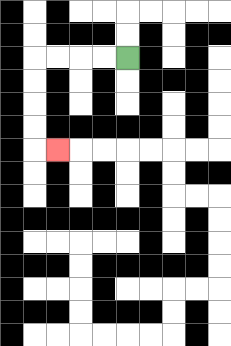{'start': '[5, 2]', 'end': '[2, 6]', 'path_directions': 'L,L,L,L,D,D,D,D,R', 'path_coordinates': '[[5, 2], [4, 2], [3, 2], [2, 2], [1, 2], [1, 3], [1, 4], [1, 5], [1, 6], [2, 6]]'}